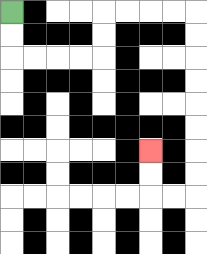{'start': '[0, 0]', 'end': '[6, 6]', 'path_directions': 'D,D,R,R,R,R,U,U,R,R,R,R,D,D,D,D,D,D,D,D,L,L,U,U', 'path_coordinates': '[[0, 0], [0, 1], [0, 2], [1, 2], [2, 2], [3, 2], [4, 2], [4, 1], [4, 0], [5, 0], [6, 0], [7, 0], [8, 0], [8, 1], [8, 2], [8, 3], [8, 4], [8, 5], [8, 6], [8, 7], [8, 8], [7, 8], [6, 8], [6, 7], [6, 6]]'}